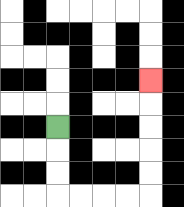{'start': '[2, 5]', 'end': '[6, 3]', 'path_directions': 'D,D,D,R,R,R,R,U,U,U,U,U', 'path_coordinates': '[[2, 5], [2, 6], [2, 7], [2, 8], [3, 8], [4, 8], [5, 8], [6, 8], [6, 7], [6, 6], [6, 5], [6, 4], [6, 3]]'}